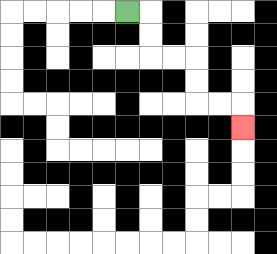{'start': '[5, 0]', 'end': '[10, 5]', 'path_directions': 'R,D,D,R,R,D,D,R,R,D', 'path_coordinates': '[[5, 0], [6, 0], [6, 1], [6, 2], [7, 2], [8, 2], [8, 3], [8, 4], [9, 4], [10, 4], [10, 5]]'}